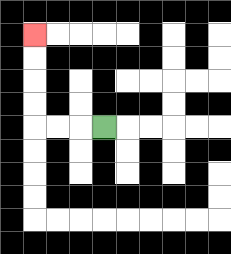{'start': '[4, 5]', 'end': '[1, 1]', 'path_directions': 'L,L,L,U,U,U,U', 'path_coordinates': '[[4, 5], [3, 5], [2, 5], [1, 5], [1, 4], [1, 3], [1, 2], [1, 1]]'}